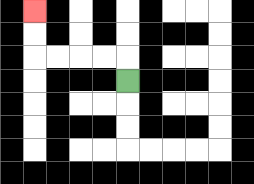{'start': '[5, 3]', 'end': '[1, 0]', 'path_directions': 'U,L,L,L,L,U,U', 'path_coordinates': '[[5, 3], [5, 2], [4, 2], [3, 2], [2, 2], [1, 2], [1, 1], [1, 0]]'}